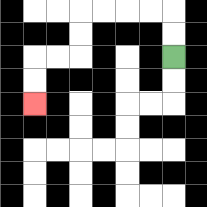{'start': '[7, 2]', 'end': '[1, 4]', 'path_directions': 'U,U,L,L,L,L,D,D,L,L,D,D', 'path_coordinates': '[[7, 2], [7, 1], [7, 0], [6, 0], [5, 0], [4, 0], [3, 0], [3, 1], [3, 2], [2, 2], [1, 2], [1, 3], [1, 4]]'}